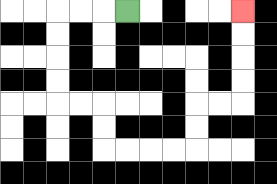{'start': '[5, 0]', 'end': '[10, 0]', 'path_directions': 'L,L,L,D,D,D,D,R,R,D,D,R,R,R,R,U,U,R,R,U,U,U,U', 'path_coordinates': '[[5, 0], [4, 0], [3, 0], [2, 0], [2, 1], [2, 2], [2, 3], [2, 4], [3, 4], [4, 4], [4, 5], [4, 6], [5, 6], [6, 6], [7, 6], [8, 6], [8, 5], [8, 4], [9, 4], [10, 4], [10, 3], [10, 2], [10, 1], [10, 0]]'}